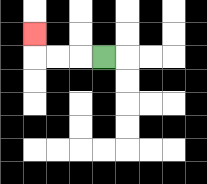{'start': '[4, 2]', 'end': '[1, 1]', 'path_directions': 'L,L,L,U', 'path_coordinates': '[[4, 2], [3, 2], [2, 2], [1, 2], [1, 1]]'}